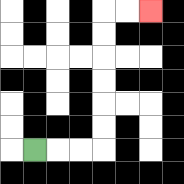{'start': '[1, 6]', 'end': '[6, 0]', 'path_directions': 'R,R,R,U,U,U,U,U,U,R,R', 'path_coordinates': '[[1, 6], [2, 6], [3, 6], [4, 6], [4, 5], [4, 4], [4, 3], [4, 2], [4, 1], [4, 0], [5, 0], [6, 0]]'}